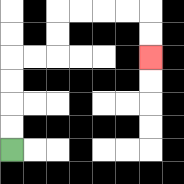{'start': '[0, 6]', 'end': '[6, 2]', 'path_directions': 'U,U,U,U,R,R,U,U,R,R,R,R,D,D', 'path_coordinates': '[[0, 6], [0, 5], [0, 4], [0, 3], [0, 2], [1, 2], [2, 2], [2, 1], [2, 0], [3, 0], [4, 0], [5, 0], [6, 0], [6, 1], [6, 2]]'}